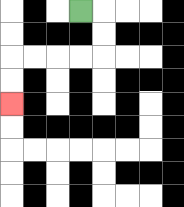{'start': '[3, 0]', 'end': '[0, 4]', 'path_directions': 'R,D,D,L,L,L,L,D,D', 'path_coordinates': '[[3, 0], [4, 0], [4, 1], [4, 2], [3, 2], [2, 2], [1, 2], [0, 2], [0, 3], [0, 4]]'}